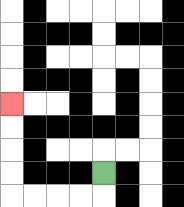{'start': '[4, 7]', 'end': '[0, 4]', 'path_directions': 'D,L,L,L,L,U,U,U,U', 'path_coordinates': '[[4, 7], [4, 8], [3, 8], [2, 8], [1, 8], [0, 8], [0, 7], [0, 6], [0, 5], [0, 4]]'}